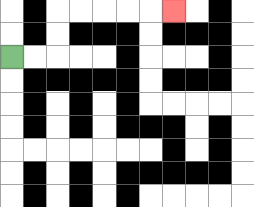{'start': '[0, 2]', 'end': '[7, 0]', 'path_directions': 'R,R,U,U,R,R,R,R,R', 'path_coordinates': '[[0, 2], [1, 2], [2, 2], [2, 1], [2, 0], [3, 0], [4, 0], [5, 0], [6, 0], [7, 0]]'}